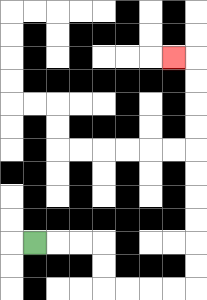{'start': '[1, 10]', 'end': '[7, 2]', 'path_directions': 'R,R,R,D,D,R,R,R,R,U,U,U,U,U,U,U,U,U,U,L', 'path_coordinates': '[[1, 10], [2, 10], [3, 10], [4, 10], [4, 11], [4, 12], [5, 12], [6, 12], [7, 12], [8, 12], [8, 11], [8, 10], [8, 9], [8, 8], [8, 7], [8, 6], [8, 5], [8, 4], [8, 3], [8, 2], [7, 2]]'}